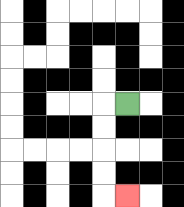{'start': '[5, 4]', 'end': '[5, 8]', 'path_directions': 'L,D,D,D,D,R', 'path_coordinates': '[[5, 4], [4, 4], [4, 5], [4, 6], [4, 7], [4, 8], [5, 8]]'}